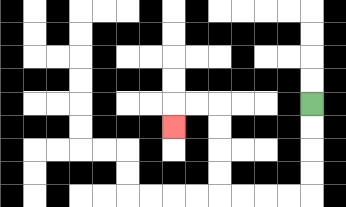{'start': '[13, 4]', 'end': '[7, 5]', 'path_directions': 'D,D,D,D,L,L,L,L,U,U,U,U,L,L,D', 'path_coordinates': '[[13, 4], [13, 5], [13, 6], [13, 7], [13, 8], [12, 8], [11, 8], [10, 8], [9, 8], [9, 7], [9, 6], [9, 5], [9, 4], [8, 4], [7, 4], [7, 5]]'}